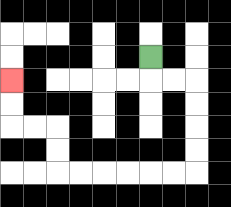{'start': '[6, 2]', 'end': '[0, 3]', 'path_directions': 'D,R,R,D,D,D,D,L,L,L,L,L,L,U,U,L,L,U,U', 'path_coordinates': '[[6, 2], [6, 3], [7, 3], [8, 3], [8, 4], [8, 5], [8, 6], [8, 7], [7, 7], [6, 7], [5, 7], [4, 7], [3, 7], [2, 7], [2, 6], [2, 5], [1, 5], [0, 5], [0, 4], [0, 3]]'}